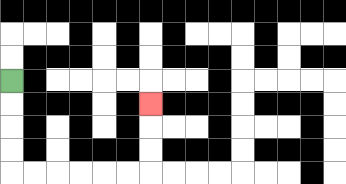{'start': '[0, 3]', 'end': '[6, 4]', 'path_directions': 'D,D,D,D,R,R,R,R,R,R,U,U,U', 'path_coordinates': '[[0, 3], [0, 4], [0, 5], [0, 6], [0, 7], [1, 7], [2, 7], [3, 7], [4, 7], [5, 7], [6, 7], [6, 6], [6, 5], [6, 4]]'}